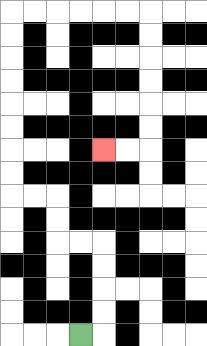{'start': '[3, 14]', 'end': '[4, 6]', 'path_directions': 'R,U,U,U,U,L,L,U,U,L,L,U,U,U,U,U,U,U,U,R,R,R,R,R,R,D,D,D,D,D,D,L,L', 'path_coordinates': '[[3, 14], [4, 14], [4, 13], [4, 12], [4, 11], [4, 10], [3, 10], [2, 10], [2, 9], [2, 8], [1, 8], [0, 8], [0, 7], [0, 6], [0, 5], [0, 4], [0, 3], [0, 2], [0, 1], [0, 0], [1, 0], [2, 0], [3, 0], [4, 0], [5, 0], [6, 0], [6, 1], [6, 2], [6, 3], [6, 4], [6, 5], [6, 6], [5, 6], [4, 6]]'}